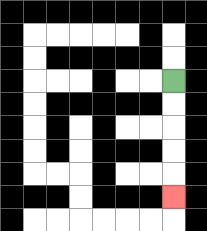{'start': '[7, 3]', 'end': '[7, 8]', 'path_directions': 'D,D,D,D,D', 'path_coordinates': '[[7, 3], [7, 4], [7, 5], [7, 6], [7, 7], [7, 8]]'}